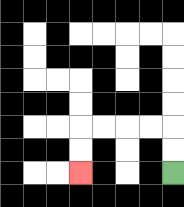{'start': '[7, 7]', 'end': '[3, 7]', 'path_directions': 'U,U,L,L,L,L,D,D', 'path_coordinates': '[[7, 7], [7, 6], [7, 5], [6, 5], [5, 5], [4, 5], [3, 5], [3, 6], [3, 7]]'}